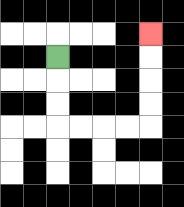{'start': '[2, 2]', 'end': '[6, 1]', 'path_directions': 'D,D,D,R,R,R,R,U,U,U,U', 'path_coordinates': '[[2, 2], [2, 3], [2, 4], [2, 5], [3, 5], [4, 5], [5, 5], [6, 5], [6, 4], [6, 3], [6, 2], [6, 1]]'}